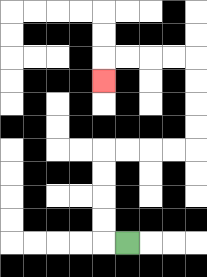{'start': '[5, 10]', 'end': '[4, 3]', 'path_directions': 'L,U,U,U,U,R,R,R,R,U,U,U,U,L,L,L,L,D', 'path_coordinates': '[[5, 10], [4, 10], [4, 9], [4, 8], [4, 7], [4, 6], [5, 6], [6, 6], [7, 6], [8, 6], [8, 5], [8, 4], [8, 3], [8, 2], [7, 2], [6, 2], [5, 2], [4, 2], [4, 3]]'}